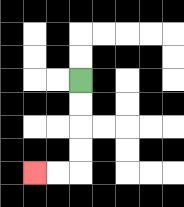{'start': '[3, 3]', 'end': '[1, 7]', 'path_directions': 'D,D,D,D,L,L', 'path_coordinates': '[[3, 3], [3, 4], [3, 5], [3, 6], [3, 7], [2, 7], [1, 7]]'}